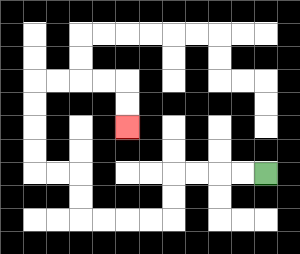{'start': '[11, 7]', 'end': '[5, 5]', 'path_directions': 'L,L,L,L,D,D,L,L,L,L,U,U,L,L,U,U,U,U,R,R,R,R,D,D', 'path_coordinates': '[[11, 7], [10, 7], [9, 7], [8, 7], [7, 7], [7, 8], [7, 9], [6, 9], [5, 9], [4, 9], [3, 9], [3, 8], [3, 7], [2, 7], [1, 7], [1, 6], [1, 5], [1, 4], [1, 3], [2, 3], [3, 3], [4, 3], [5, 3], [5, 4], [5, 5]]'}